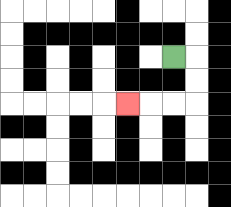{'start': '[7, 2]', 'end': '[5, 4]', 'path_directions': 'R,D,D,L,L,L', 'path_coordinates': '[[7, 2], [8, 2], [8, 3], [8, 4], [7, 4], [6, 4], [5, 4]]'}